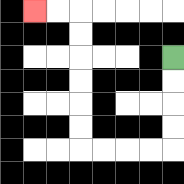{'start': '[7, 2]', 'end': '[1, 0]', 'path_directions': 'D,D,D,D,L,L,L,L,U,U,U,U,U,U,L,L', 'path_coordinates': '[[7, 2], [7, 3], [7, 4], [7, 5], [7, 6], [6, 6], [5, 6], [4, 6], [3, 6], [3, 5], [3, 4], [3, 3], [3, 2], [3, 1], [3, 0], [2, 0], [1, 0]]'}